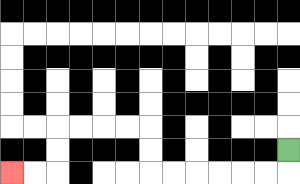{'start': '[12, 6]', 'end': '[0, 7]', 'path_directions': 'D,L,L,L,L,L,L,U,U,L,L,L,L,D,D,L,L', 'path_coordinates': '[[12, 6], [12, 7], [11, 7], [10, 7], [9, 7], [8, 7], [7, 7], [6, 7], [6, 6], [6, 5], [5, 5], [4, 5], [3, 5], [2, 5], [2, 6], [2, 7], [1, 7], [0, 7]]'}